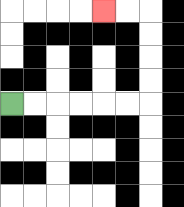{'start': '[0, 4]', 'end': '[4, 0]', 'path_directions': 'R,R,R,R,R,R,U,U,U,U,L,L', 'path_coordinates': '[[0, 4], [1, 4], [2, 4], [3, 4], [4, 4], [5, 4], [6, 4], [6, 3], [6, 2], [6, 1], [6, 0], [5, 0], [4, 0]]'}